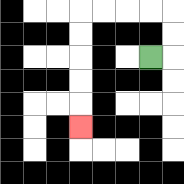{'start': '[6, 2]', 'end': '[3, 5]', 'path_directions': 'R,U,U,L,L,L,L,D,D,D,D,D', 'path_coordinates': '[[6, 2], [7, 2], [7, 1], [7, 0], [6, 0], [5, 0], [4, 0], [3, 0], [3, 1], [3, 2], [3, 3], [3, 4], [3, 5]]'}